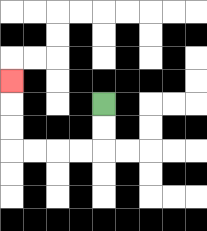{'start': '[4, 4]', 'end': '[0, 3]', 'path_directions': 'D,D,L,L,L,L,U,U,U', 'path_coordinates': '[[4, 4], [4, 5], [4, 6], [3, 6], [2, 6], [1, 6], [0, 6], [0, 5], [0, 4], [0, 3]]'}